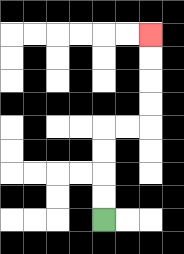{'start': '[4, 9]', 'end': '[6, 1]', 'path_directions': 'U,U,U,U,R,R,U,U,U,U', 'path_coordinates': '[[4, 9], [4, 8], [4, 7], [4, 6], [4, 5], [5, 5], [6, 5], [6, 4], [6, 3], [6, 2], [6, 1]]'}